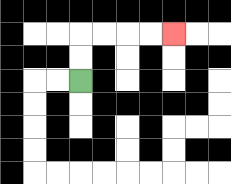{'start': '[3, 3]', 'end': '[7, 1]', 'path_directions': 'U,U,R,R,R,R', 'path_coordinates': '[[3, 3], [3, 2], [3, 1], [4, 1], [5, 1], [6, 1], [7, 1]]'}